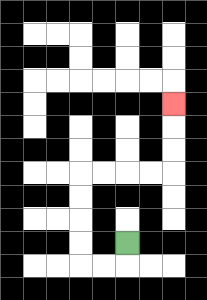{'start': '[5, 10]', 'end': '[7, 4]', 'path_directions': 'D,L,L,U,U,U,U,R,R,R,R,U,U,U', 'path_coordinates': '[[5, 10], [5, 11], [4, 11], [3, 11], [3, 10], [3, 9], [3, 8], [3, 7], [4, 7], [5, 7], [6, 7], [7, 7], [7, 6], [7, 5], [7, 4]]'}